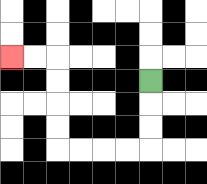{'start': '[6, 3]', 'end': '[0, 2]', 'path_directions': 'D,D,D,L,L,L,L,U,U,U,U,L,L', 'path_coordinates': '[[6, 3], [6, 4], [6, 5], [6, 6], [5, 6], [4, 6], [3, 6], [2, 6], [2, 5], [2, 4], [2, 3], [2, 2], [1, 2], [0, 2]]'}